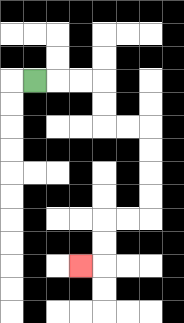{'start': '[1, 3]', 'end': '[3, 11]', 'path_directions': 'R,R,R,D,D,R,R,D,D,D,D,L,L,D,D,L', 'path_coordinates': '[[1, 3], [2, 3], [3, 3], [4, 3], [4, 4], [4, 5], [5, 5], [6, 5], [6, 6], [6, 7], [6, 8], [6, 9], [5, 9], [4, 9], [4, 10], [4, 11], [3, 11]]'}